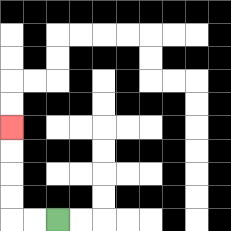{'start': '[2, 9]', 'end': '[0, 5]', 'path_directions': 'L,L,U,U,U,U', 'path_coordinates': '[[2, 9], [1, 9], [0, 9], [0, 8], [0, 7], [0, 6], [0, 5]]'}